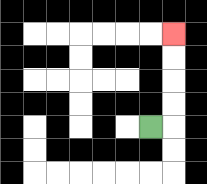{'start': '[6, 5]', 'end': '[7, 1]', 'path_directions': 'R,U,U,U,U', 'path_coordinates': '[[6, 5], [7, 5], [7, 4], [7, 3], [7, 2], [7, 1]]'}